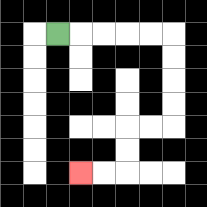{'start': '[2, 1]', 'end': '[3, 7]', 'path_directions': 'R,R,R,R,R,D,D,D,D,L,L,D,D,L,L', 'path_coordinates': '[[2, 1], [3, 1], [4, 1], [5, 1], [6, 1], [7, 1], [7, 2], [7, 3], [7, 4], [7, 5], [6, 5], [5, 5], [5, 6], [5, 7], [4, 7], [3, 7]]'}